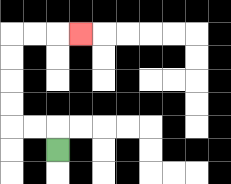{'start': '[2, 6]', 'end': '[3, 1]', 'path_directions': 'U,L,L,U,U,U,U,R,R,R', 'path_coordinates': '[[2, 6], [2, 5], [1, 5], [0, 5], [0, 4], [0, 3], [0, 2], [0, 1], [1, 1], [2, 1], [3, 1]]'}